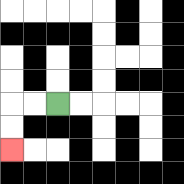{'start': '[2, 4]', 'end': '[0, 6]', 'path_directions': 'L,L,D,D', 'path_coordinates': '[[2, 4], [1, 4], [0, 4], [0, 5], [0, 6]]'}